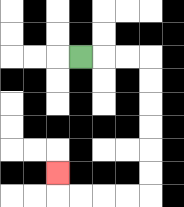{'start': '[3, 2]', 'end': '[2, 7]', 'path_directions': 'R,R,R,D,D,D,D,D,D,L,L,L,L,U', 'path_coordinates': '[[3, 2], [4, 2], [5, 2], [6, 2], [6, 3], [6, 4], [6, 5], [6, 6], [6, 7], [6, 8], [5, 8], [4, 8], [3, 8], [2, 8], [2, 7]]'}